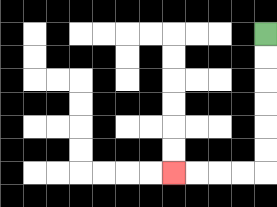{'start': '[11, 1]', 'end': '[7, 7]', 'path_directions': 'D,D,D,D,D,D,L,L,L,L', 'path_coordinates': '[[11, 1], [11, 2], [11, 3], [11, 4], [11, 5], [11, 6], [11, 7], [10, 7], [9, 7], [8, 7], [7, 7]]'}